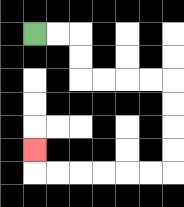{'start': '[1, 1]', 'end': '[1, 6]', 'path_directions': 'R,R,D,D,R,R,R,R,D,D,D,D,L,L,L,L,L,L,U', 'path_coordinates': '[[1, 1], [2, 1], [3, 1], [3, 2], [3, 3], [4, 3], [5, 3], [6, 3], [7, 3], [7, 4], [7, 5], [7, 6], [7, 7], [6, 7], [5, 7], [4, 7], [3, 7], [2, 7], [1, 7], [1, 6]]'}